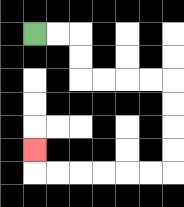{'start': '[1, 1]', 'end': '[1, 6]', 'path_directions': 'R,R,D,D,R,R,R,R,D,D,D,D,L,L,L,L,L,L,U', 'path_coordinates': '[[1, 1], [2, 1], [3, 1], [3, 2], [3, 3], [4, 3], [5, 3], [6, 3], [7, 3], [7, 4], [7, 5], [7, 6], [7, 7], [6, 7], [5, 7], [4, 7], [3, 7], [2, 7], [1, 7], [1, 6]]'}